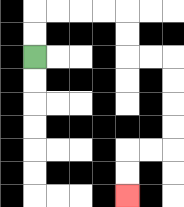{'start': '[1, 2]', 'end': '[5, 8]', 'path_directions': 'U,U,R,R,R,R,D,D,R,R,D,D,D,D,L,L,D,D', 'path_coordinates': '[[1, 2], [1, 1], [1, 0], [2, 0], [3, 0], [4, 0], [5, 0], [5, 1], [5, 2], [6, 2], [7, 2], [7, 3], [7, 4], [7, 5], [7, 6], [6, 6], [5, 6], [5, 7], [5, 8]]'}